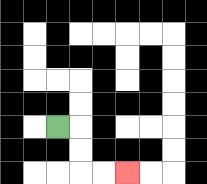{'start': '[2, 5]', 'end': '[5, 7]', 'path_directions': 'R,D,D,R,R', 'path_coordinates': '[[2, 5], [3, 5], [3, 6], [3, 7], [4, 7], [5, 7]]'}